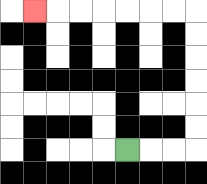{'start': '[5, 6]', 'end': '[1, 0]', 'path_directions': 'R,R,R,U,U,U,U,U,U,L,L,L,L,L,L,L', 'path_coordinates': '[[5, 6], [6, 6], [7, 6], [8, 6], [8, 5], [8, 4], [8, 3], [8, 2], [8, 1], [8, 0], [7, 0], [6, 0], [5, 0], [4, 0], [3, 0], [2, 0], [1, 0]]'}